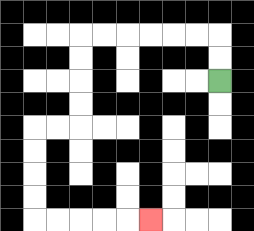{'start': '[9, 3]', 'end': '[6, 9]', 'path_directions': 'U,U,L,L,L,L,L,L,D,D,D,D,L,L,D,D,D,D,R,R,R,R,R', 'path_coordinates': '[[9, 3], [9, 2], [9, 1], [8, 1], [7, 1], [6, 1], [5, 1], [4, 1], [3, 1], [3, 2], [3, 3], [3, 4], [3, 5], [2, 5], [1, 5], [1, 6], [1, 7], [1, 8], [1, 9], [2, 9], [3, 9], [4, 9], [5, 9], [6, 9]]'}